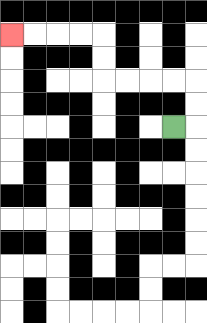{'start': '[7, 5]', 'end': '[0, 1]', 'path_directions': 'R,U,U,L,L,L,L,U,U,L,L,L,L', 'path_coordinates': '[[7, 5], [8, 5], [8, 4], [8, 3], [7, 3], [6, 3], [5, 3], [4, 3], [4, 2], [4, 1], [3, 1], [2, 1], [1, 1], [0, 1]]'}